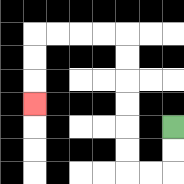{'start': '[7, 5]', 'end': '[1, 4]', 'path_directions': 'D,D,L,L,U,U,U,U,U,U,L,L,L,L,D,D,D', 'path_coordinates': '[[7, 5], [7, 6], [7, 7], [6, 7], [5, 7], [5, 6], [5, 5], [5, 4], [5, 3], [5, 2], [5, 1], [4, 1], [3, 1], [2, 1], [1, 1], [1, 2], [1, 3], [1, 4]]'}